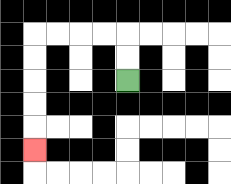{'start': '[5, 3]', 'end': '[1, 6]', 'path_directions': 'U,U,L,L,L,L,D,D,D,D,D', 'path_coordinates': '[[5, 3], [5, 2], [5, 1], [4, 1], [3, 1], [2, 1], [1, 1], [1, 2], [1, 3], [1, 4], [1, 5], [1, 6]]'}